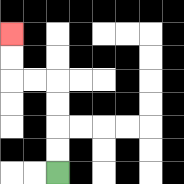{'start': '[2, 7]', 'end': '[0, 1]', 'path_directions': 'U,U,U,U,L,L,U,U', 'path_coordinates': '[[2, 7], [2, 6], [2, 5], [2, 4], [2, 3], [1, 3], [0, 3], [0, 2], [0, 1]]'}